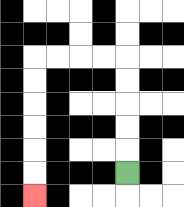{'start': '[5, 7]', 'end': '[1, 8]', 'path_directions': 'U,U,U,U,U,L,L,L,L,D,D,D,D,D,D', 'path_coordinates': '[[5, 7], [5, 6], [5, 5], [5, 4], [5, 3], [5, 2], [4, 2], [3, 2], [2, 2], [1, 2], [1, 3], [1, 4], [1, 5], [1, 6], [1, 7], [1, 8]]'}